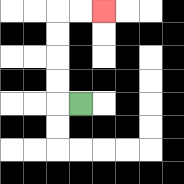{'start': '[3, 4]', 'end': '[4, 0]', 'path_directions': 'L,U,U,U,U,R,R', 'path_coordinates': '[[3, 4], [2, 4], [2, 3], [2, 2], [2, 1], [2, 0], [3, 0], [4, 0]]'}